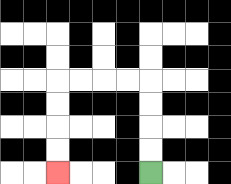{'start': '[6, 7]', 'end': '[2, 7]', 'path_directions': 'U,U,U,U,L,L,L,L,D,D,D,D', 'path_coordinates': '[[6, 7], [6, 6], [6, 5], [6, 4], [6, 3], [5, 3], [4, 3], [3, 3], [2, 3], [2, 4], [2, 5], [2, 6], [2, 7]]'}